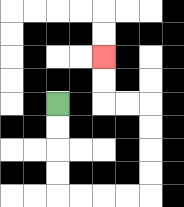{'start': '[2, 4]', 'end': '[4, 2]', 'path_directions': 'D,D,D,D,R,R,R,R,U,U,U,U,L,L,U,U', 'path_coordinates': '[[2, 4], [2, 5], [2, 6], [2, 7], [2, 8], [3, 8], [4, 8], [5, 8], [6, 8], [6, 7], [6, 6], [6, 5], [6, 4], [5, 4], [4, 4], [4, 3], [4, 2]]'}